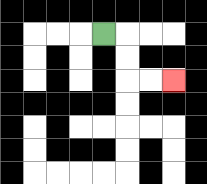{'start': '[4, 1]', 'end': '[7, 3]', 'path_directions': 'R,D,D,R,R', 'path_coordinates': '[[4, 1], [5, 1], [5, 2], [5, 3], [6, 3], [7, 3]]'}